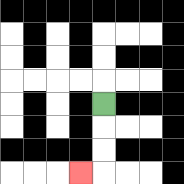{'start': '[4, 4]', 'end': '[3, 7]', 'path_directions': 'D,D,D,L', 'path_coordinates': '[[4, 4], [4, 5], [4, 6], [4, 7], [3, 7]]'}